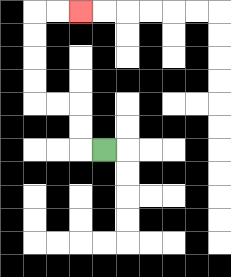{'start': '[4, 6]', 'end': '[3, 0]', 'path_directions': 'L,U,U,L,L,U,U,U,U,R,R', 'path_coordinates': '[[4, 6], [3, 6], [3, 5], [3, 4], [2, 4], [1, 4], [1, 3], [1, 2], [1, 1], [1, 0], [2, 0], [3, 0]]'}